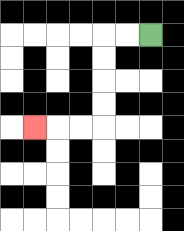{'start': '[6, 1]', 'end': '[1, 5]', 'path_directions': 'L,L,D,D,D,D,L,L,L', 'path_coordinates': '[[6, 1], [5, 1], [4, 1], [4, 2], [4, 3], [4, 4], [4, 5], [3, 5], [2, 5], [1, 5]]'}